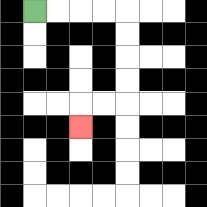{'start': '[1, 0]', 'end': '[3, 5]', 'path_directions': 'R,R,R,R,D,D,D,D,L,L,D', 'path_coordinates': '[[1, 0], [2, 0], [3, 0], [4, 0], [5, 0], [5, 1], [5, 2], [5, 3], [5, 4], [4, 4], [3, 4], [3, 5]]'}